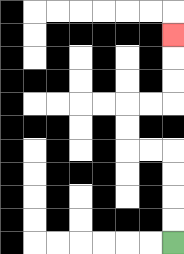{'start': '[7, 10]', 'end': '[7, 1]', 'path_directions': 'U,U,U,U,L,L,U,U,R,R,U,U,U', 'path_coordinates': '[[7, 10], [7, 9], [7, 8], [7, 7], [7, 6], [6, 6], [5, 6], [5, 5], [5, 4], [6, 4], [7, 4], [7, 3], [7, 2], [7, 1]]'}